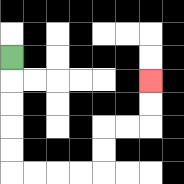{'start': '[0, 2]', 'end': '[6, 3]', 'path_directions': 'D,D,D,D,D,R,R,R,R,U,U,R,R,U,U', 'path_coordinates': '[[0, 2], [0, 3], [0, 4], [0, 5], [0, 6], [0, 7], [1, 7], [2, 7], [3, 7], [4, 7], [4, 6], [4, 5], [5, 5], [6, 5], [6, 4], [6, 3]]'}